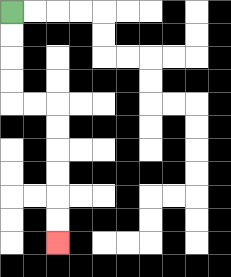{'start': '[0, 0]', 'end': '[2, 10]', 'path_directions': 'D,D,D,D,R,R,D,D,D,D,D,D', 'path_coordinates': '[[0, 0], [0, 1], [0, 2], [0, 3], [0, 4], [1, 4], [2, 4], [2, 5], [2, 6], [2, 7], [2, 8], [2, 9], [2, 10]]'}